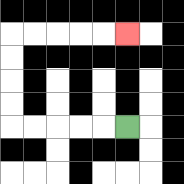{'start': '[5, 5]', 'end': '[5, 1]', 'path_directions': 'L,L,L,L,L,U,U,U,U,R,R,R,R,R', 'path_coordinates': '[[5, 5], [4, 5], [3, 5], [2, 5], [1, 5], [0, 5], [0, 4], [0, 3], [0, 2], [0, 1], [1, 1], [2, 1], [3, 1], [4, 1], [5, 1]]'}